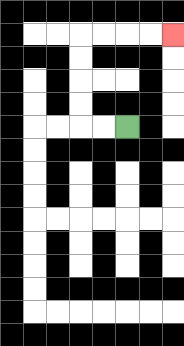{'start': '[5, 5]', 'end': '[7, 1]', 'path_directions': 'L,L,U,U,U,U,R,R,R,R', 'path_coordinates': '[[5, 5], [4, 5], [3, 5], [3, 4], [3, 3], [3, 2], [3, 1], [4, 1], [5, 1], [6, 1], [7, 1]]'}